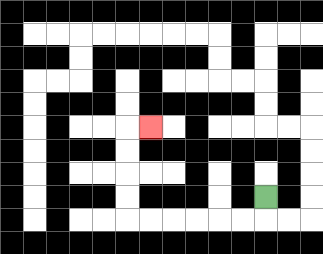{'start': '[11, 8]', 'end': '[6, 5]', 'path_directions': 'D,L,L,L,L,L,L,U,U,U,U,R', 'path_coordinates': '[[11, 8], [11, 9], [10, 9], [9, 9], [8, 9], [7, 9], [6, 9], [5, 9], [5, 8], [5, 7], [5, 6], [5, 5], [6, 5]]'}